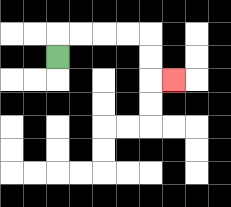{'start': '[2, 2]', 'end': '[7, 3]', 'path_directions': 'U,R,R,R,R,D,D,R', 'path_coordinates': '[[2, 2], [2, 1], [3, 1], [4, 1], [5, 1], [6, 1], [6, 2], [6, 3], [7, 3]]'}